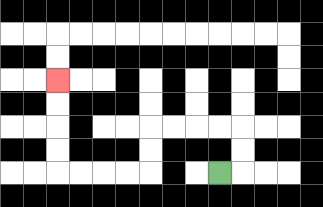{'start': '[9, 7]', 'end': '[2, 3]', 'path_directions': 'R,U,U,L,L,L,L,D,D,L,L,L,L,U,U,U,U', 'path_coordinates': '[[9, 7], [10, 7], [10, 6], [10, 5], [9, 5], [8, 5], [7, 5], [6, 5], [6, 6], [6, 7], [5, 7], [4, 7], [3, 7], [2, 7], [2, 6], [2, 5], [2, 4], [2, 3]]'}